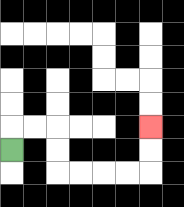{'start': '[0, 6]', 'end': '[6, 5]', 'path_directions': 'U,R,R,D,D,R,R,R,R,U,U', 'path_coordinates': '[[0, 6], [0, 5], [1, 5], [2, 5], [2, 6], [2, 7], [3, 7], [4, 7], [5, 7], [6, 7], [6, 6], [6, 5]]'}